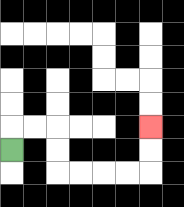{'start': '[0, 6]', 'end': '[6, 5]', 'path_directions': 'U,R,R,D,D,R,R,R,R,U,U', 'path_coordinates': '[[0, 6], [0, 5], [1, 5], [2, 5], [2, 6], [2, 7], [3, 7], [4, 7], [5, 7], [6, 7], [6, 6], [6, 5]]'}